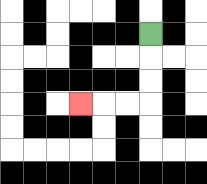{'start': '[6, 1]', 'end': '[3, 4]', 'path_directions': 'D,D,D,L,L,L', 'path_coordinates': '[[6, 1], [6, 2], [6, 3], [6, 4], [5, 4], [4, 4], [3, 4]]'}